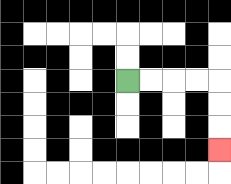{'start': '[5, 3]', 'end': '[9, 6]', 'path_directions': 'R,R,R,R,D,D,D', 'path_coordinates': '[[5, 3], [6, 3], [7, 3], [8, 3], [9, 3], [9, 4], [9, 5], [9, 6]]'}